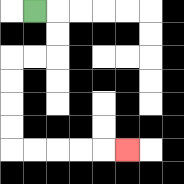{'start': '[1, 0]', 'end': '[5, 6]', 'path_directions': 'R,D,D,L,L,D,D,D,D,R,R,R,R,R', 'path_coordinates': '[[1, 0], [2, 0], [2, 1], [2, 2], [1, 2], [0, 2], [0, 3], [0, 4], [0, 5], [0, 6], [1, 6], [2, 6], [3, 6], [4, 6], [5, 6]]'}